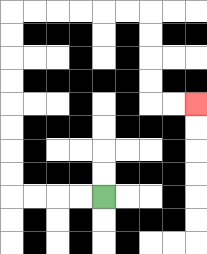{'start': '[4, 8]', 'end': '[8, 4]', 'path_directions': 'L,L,L,L,U,U,U,U,U,U,U,U,R,R,R,R,R,R,D,D,D,D,R,R', 'path_coordinates': '[[4, 8], [3, 8], [2, 8], [1, 8], [0, 8], [0, 7], [0, 6], [0, 5], [0, 4], [0, 3], [0, 2], [0, 1], [0, 0], [1, 0], [2, 0], [3, 0], [4, 0], [5, 0], [6, 0], [6, 1], [6, 2], [6, 3], [6, 4], [7, 4], [8, 4]]'}